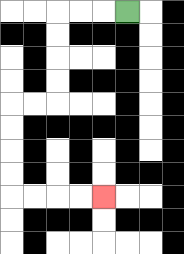{'start': '[5, 0]', 'end': '[4, 8]', 'path_directions': 'L,L,L,D,D,D,D,L,L,D,D,D,D,R,R,R,R', 'path_coordinates': '[[5, 0], [4, 0], [3, 0], [2, 0], [2, 1], [2, 2], [2, 3], [2, 4], [1, 4], [0, 4], [0, 5], [0, 6], [0, 7], [0, 8], [1, 8], [2, 8], [3, 8], [4, 8]]'}